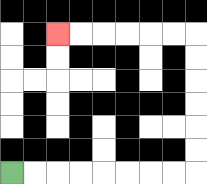{'start': '[0, 7]', 'end': '[2, 1]', 'path_directions': 'R,R,R,R,R,R,R,R,U,U,U,U,U,U,L,L,L,L,L,L', 'path_coordinates': '[[0, 7], [1, 7], [2, 7], [3, 7], [4, 7], [5, 7], [6, 7], [7, 7], [8, 7], [8, 6], [8, 5], [8, 4], [8, 3], [8, 2], [8, 1], [7, 1], [6, 1], [5, 1], [4, 1], [3, 1], [2, 1]]'}